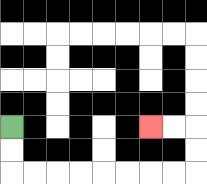{'start': '[0, 5]', 'end': '[6, 5]', 'path_directions': 'D,D,R,R,R,R,R,R,R,R,U,U,L,L', 'path_coordinates': '[[0, 5], [0, 6], [0, 7], [1, 7], [2, 7], [3, 7], [4, 7], [5, 7], [6, 7], [7, 7], [8, 7], [8, 6], [8, 5], [7, 5], [6, 5]]'}